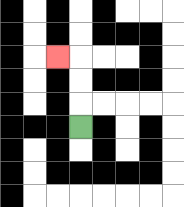{'start': '[3, 5]', 'end': '[2, 2]', 'path_directions': 'U,U,U,L', 'path_coordinates': '[[3, 5], [3, 4], [3, 3], [3, 2], [2, 2]]'}